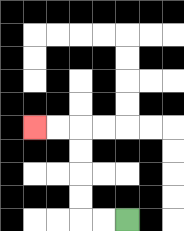{'start': '[5, 9]', 'end': '[1, 5]', 'path_directions': 'L,L,U,U,U,U,L,L', 'path_coordinates': '[[5, 9], [4, 9], [3, 9], [3, 8], [3, 7], [3, 6], [3, 5], [2, 5], [1, 5]]'}